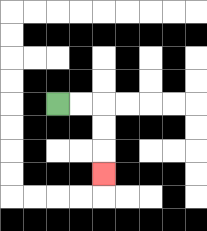{'start': '[2, 4]', 'end': '[4, 7]', 'path_directions': 'R,R,D,D,D', 'path_coordinates': '[[2, 4], [3, 4], [4, 4], [4, 5], [4, 6], [4, 7]]'}